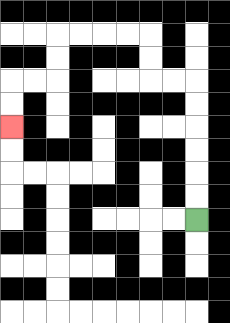{'start': '[8, 9]', 'end': '[0, 5]', 'path_directions': 'U,U,U,U,U,U,L,L,U,U,L,L,L,L,D,D,L,L,D,D', 'path_coordinates': '[[8, 9], [8, 8], [8, 7], [8, 6], [8, 5], [8, 4], [8, 3], [7, 3], [6, 3], [6, 2], [6, 1], [5, 1], [4, 1], [3, 1], [2, 1], [2, 2], [2, 3], [1, 3], [0, 3], [0, 4], [0, 5]]'}